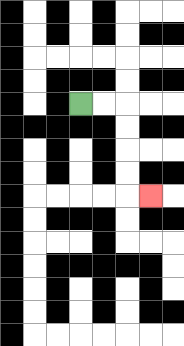{'start': '[3, 4]', 'end': '[6, 8]', 'path_directions': 'R,R,D,D,D,D,R', 'path_coordinates': '[[3, 4], [4, 4], [5, 4], [5, 5], [5, 6], [5, 7], [5, 8], [6, 8]]'}